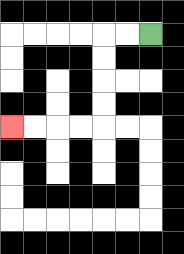{'start': '[6, 1]', 'end': '[0, 5]', 'path_directions': 'L,L,D,D,D,D,L,L,L,L', 'path_coordinates': '[[6, 1], [5, 1], [4, 1], [4, 2], [4, 3], [4, 4], [4, 5], [3, 5], [2, 5], [1, 5], [0, 5]]'}